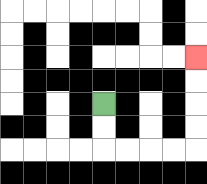{'start': '[4, 4]', 'end': '[8, 2]', 'path_directions': 'D,D,R,R,R,R,U,U,U,U', 'path_coordinates': '[[4, 4], [4, 5], [4, 6], [5, 6], [6, 6], [7, 6], [8, 6], [8, 5], [8, 4], [8, 3], [8, 2]]'}